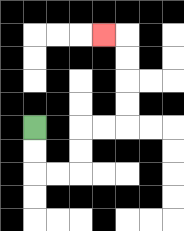{'start': '[1, 5]', 'end': '[4, 1]', 'path_directions': 'D,D,R,R,U,U,R,R,U,U,U,U,L', 'path_coordinates': '[[1, 5], [1, 6], [1, 7], [2, 7], [3, 7], [3, 6], [3, 5], [4, 5], [5, 5], [5, 4], [5, 3], [5, 2], [5, 1], [4, 1]]'}